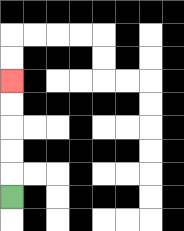{'start': '[0, 8]', 'end': '[0, 3]', 'path_directions': 'U,U,U,U,U', 'path_coordinates': '[[0, 8], [0, 7], [0, 6], [0, 5], [0, 4], [0, 3]]'}